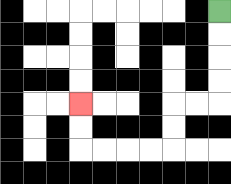{'start': '[9, 0]', 'end': '[3, 4]', 'path_directions': 'D,D,D,D,L,L,D,D,L,L,L,L,U,U', 'path_coordinates': '[[9, 0], [9, 1], [9, 2], [9, 3], [9, 4], [8, 4], [7, 4], [7, 5], [7, 6], [6, 6], [5, 6], [4, 6], [3, 6], [3, 5], [3, 4]]'}